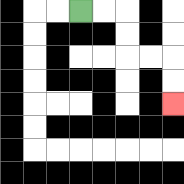{'start': '[3, 0]', 'end': '[7, 4]', 'path_directions': 'R,R,D,D,R,R,D,D', 'path_coordinates': '[[3, 0], [4, 0], [5, 0], [5, 1], [5, 2], [6, 2], [7, 2], [7, 3], [7, 4]]'}